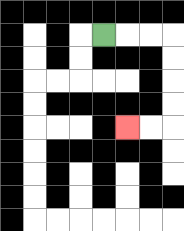{'start': '[4, 1]', 'end': '[5, 5]', 'path_directions': 'R,R,R,D,D,D,D,L,L', 'path_coordinates': '[[4, 1], [5, 1], [6, 1], [7, 1], [7, 2], [7, 3], [7, 4], [7, 5], [6, 5], [5, 5]]'}